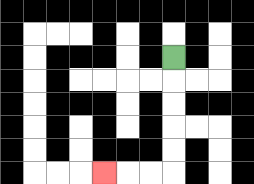{'start': '[7, 2]', 'end': '[4, 7]', 'path_directions': 'D,D,D,D,D,L,L,L', 'path_coordinates': '[[7, 2], [7, 3], [7, 4], [7, 5], [7, 6], [7, 7], [6, 7], [5, 7], [4, 7]]'}